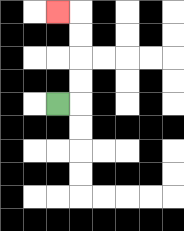{'start': '[2, 4]', 'end': '[2, 0]', 'path_directions': 'R,U,U,U,U,L', 'path_coordinates': '[[2, 4], [3, 4], [3, 3], [3, 2], [3, 1], [3, 0], [2, 0]]'}